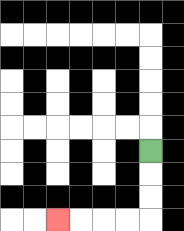{'start': '[6, 6]', 'end': '[2, 9]', 'path_directions': 'D,D,D,L,L,L,L', 'path_coordinates': '[[6, 6], [6, 7], [6, 8], [6, 9], [5, 9], [4, 9], [3, 9], [2, 9]]'}